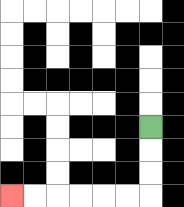{'start': '[6, 5]', 'end': '[0, 8]', 'path_directions': 'D,D,D,L,L,L,L,L,L', 'path_coordinates': '[[6, 5], [6, 6], [6, 7], [6, 8], [5, 8], [4, 8], [3, 8], [2, 8], [1, 8], [0, 8]]'}